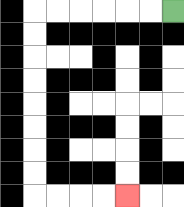{'start': '[7, 0]', 'end': '[5, 8]', 'path_directions': 'L,L,L,L,L,L,D,D,D,D,D,D,D,D,R,R,R,R', 'path_coordinates': '[[7, 0], [6, 0], [5, 0], [4, 0], [3, 0], [2, 0], [1, 0], [1, 1], [1, 2], [1, 3], [1, 4], [1, 5], [1, 6], [1, 7], [1, 8], [2, 8], [3, 8], [4, 8], [5, 8]]'}